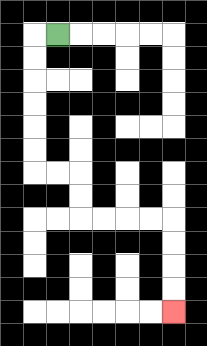{'start': '[2, 1]', 'end': '[7, 13]', 'path_directions': 'L,D,D,D,D,D,D,R,R,D,D,R,R,R,R,D,D,D,D', 'path_coordinates': '[[2, 1], [1, 1], [1, 2], [1, 3], [1, 4], [1, 5], [1, 6], [1, 7], [2, 7], [3, 7], [3, 8], [3, 9], [4, 9], [5, 9], [6, 9], [7, 9], [7, 10], [7, 11], [7, 12], [7, 13]]'}